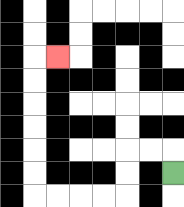{'start': '[7, 7]', 'end': '[2, 2]', 'path_directions': 'U,L,L,D,D,L,L,L,L,U,U,U,U,U,U,R', 'path_coordinates': '[[7, 7], [7, 6], [6, 6], [5, 6], [5, 7], [5, 8], [4, 8], [3, 8], [2, 8], [1, 8], [1, 7], [1, 6], [1, 5], [1, 4], [1, 3], [1, 2], [2, 2]]'}